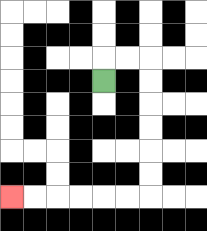{'start': '[4, 3]', 'end': '[0, 8]', 'path_directions': 'U,R,R,D,D,D,D,D,D,L,L,L,L,L,L', 'path_coordinates': '[[4, 3], [4, 2], [5, 2], [6, 2], [6, 3], [6, 4], [6, 5], [6, 6], [6, 7], [6, 8], [5, 8], [4, 8], [3, 8], [2, 8], [1, 8], [0, 8]]'}